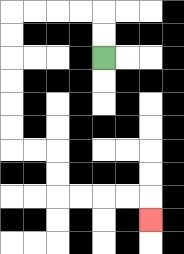{'start': '[4, 2]', 'end': '[6, 9]', 'path_directions': 'U,U,L,L,L,L,D,D,D,D,D,D,R,R,D,D,R,R,R,R,D', 'path_coordinates': '[[4, 2], [4, 1], [4, 0], [3, 0], [2, 0], [1, 0], [0, 0], [0, 1], [0, 2], [0, 3], [0, 4], [0, 5], [0, 6], [1, 6], [2, 6], [2, 7], [2, 8], [3, 8], [4, 8], [5, 8], [6, 8], [6, 9]]'}